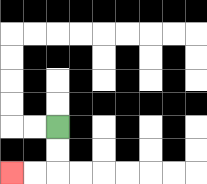{'start': '[2, 5]', 'end': '[0, 7]', 'path_directions': 'D,D,L,L', 'path_coordinates': '[[2, 5], [2, 6], [2, 7], [1, 7], [0, 7]]'}